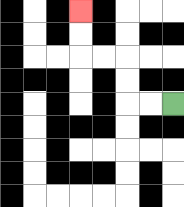{'start': '[7, 4]', 'end': '[3, 0]', 'path_directions': 'L,L,U,U,L,L,U,U', 'path_coordinates': '[[7, 4], [6, 4], [5, 4], [5, 3], [5, 2], [4, 2], [3, 2], [3, 1], [3, 0]]'}